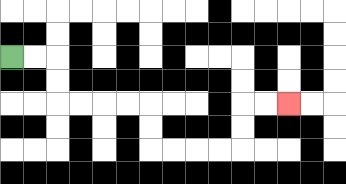{'start': '[0, 2]', 'end': '[12, 4]', 'path_directions': 'R,R,D,D,R,R,R,R,D,D,R,R,R,R,U,U,R,R', 'path_coordinates': '[[0, 2], [1, 2], [2, 2], [2, 3], [2, 4], [3, 4], [4, 4], [5, 4], [6, 4], [6, 5], [6, 6], [7, 6], [8, 6], [9, 6], [10, 6], [10, 5], [10, 4], [11, 4], [12, 4]]'}